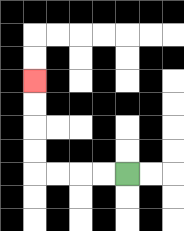{'start': '[5, 7]', 'end': '[1, 3]', 'path_directions': 'L,L,L,L,U,U,U,U', 'path_coordinates': '[[5, 7], [4, 7], [3, 7], [2, 7], [1, 7], [1, 6], [1, 5], [1, 4], [1, 3]]'}